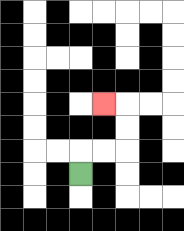{'start': '[3, 7]', 'end': '[4, 4]', 'path_directions': 'U,R,R,U,U,L', 'path_coordinates': '[[3, 7], [3, 6], [4, 6], [5, 6], [5, 5], [5, 4], [4, 4]]'}